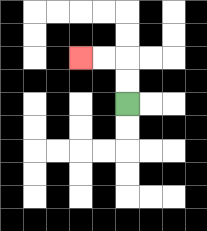{'start': '[5, 4]', 'end': '[3, 2]', 'path_directions': 'U,U,L,L', 'path_coordinates': '[[5, 4], [5, 3], [5, 2], [4, 2], [3, 2]]'}